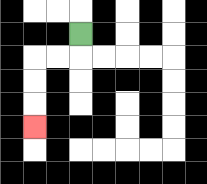{'start': '[3, 1]', 'end': '[1, 5]', 'path_directions': 'D,L,L,D,D,D', 'path_coordinates': '[[3, 1], [3, 2], [2, 2], [1, 2], [1, 3], [1, 4], [1, 5]]'}